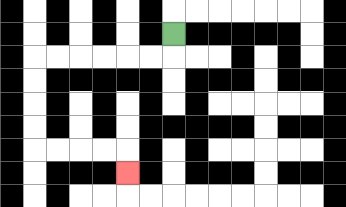{'start': '[7, 1]', 'end': '[5, 7]', 'path_directions': 'D,L,L,L,L,L,L,D,D,D,D,R,R,R,R,D', 'path_coordinates': '[[7, 1], [7, 2], [6, 2], [5, 2], [4, 2], [3, 2], [2, 2], [1, 2], [1, 3], [1, 4], [1, 5], [1, 6], [2, 6], [3, 6], [4, 6], [5, 6], [5, 7]]'}